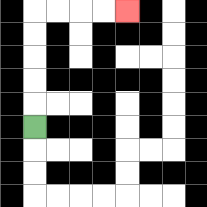{'start': '[1, 5]', 'end': '[5, 0]', 'path_directions': 'U,U,U,U,U,R,R,R,R', 'path_coordinates': '[[1, 5], [1, 4], [1, 3], [1, 2], [1, 1], [1, 0], [2, 0], [3, 0], [4, 0], [5, 0]]'}